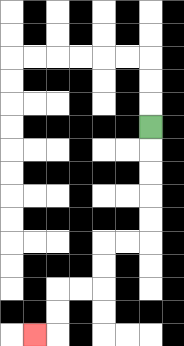{'start': '[6, 5]', 'end': '[1, 14]', 'path_directions': 'D,D,D,D,D,L,L,D,D,L,L,D,D,L', 'path_coordinates': '[[6, 5], [6, 6], [6, 7], [6, 8], [6, 9], [6, 10], [5, 10], [4, 10], [4, 11], [4, 12], [3, 12], [2, 12], [2, 13], [2, 14], [1, 14]]'}